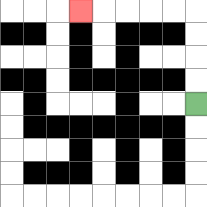{'start': '[8, 4]', 'end': '[3, 0]', 'path_directions': 'U,U,U,U,L,L,L,L,L', 'path_coordinates': '[[8, 4], [8, 3], [8, 2], [8, 1], [8, 0], [7, 0], [6, 0], [5, 0], [4, 0], [3, 0]]'}